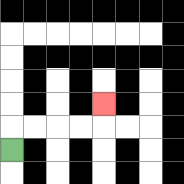{'start': '[0, 6]', 'end': '[4, 4]', 'path_directions': 'U,R,R,R,R,U', 'path_coordinates': '[[0, 6], [0, 5], [1, 5], [2, 5], [3, 5], [4, 5], [4, 4]]'}